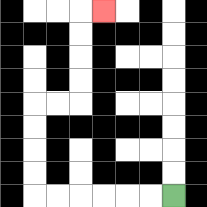{'start': '[7, 8]', 'end': '[4, 0]', 'path_directions': 'L,L,L,L,L,L,U,U,U,U,R,R,U,U,U,U,R', 'path_coordinates': '[[7, 8], [6, 8], [5, 8], [4, 8], [3, 8], [2, 8], [1, 8], [1, 7], [1, 6], [1, 5], [1, 4], [2, 4], [3, 4], [3, 3], [3, 2], [3, 1], [3, 0], [4, 0]]'}